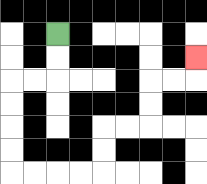{'start': '[2, 1]', 'end': '[8, 2]', 'path_directions': 'D,D,L,L,D,D,D,D,R,R,R,R,U,U,R,R,U,U,R,R,U', 'path_coordinates': '[[2, 1], [2, 2], [2, 3], [1, 3], [0, 3], [0, 4], [0, 5], [0, 6], [0, 7], [1, 7], [2, 7], [3, 7], [4, 7], [4, 6], [4, 5], [5, 5], [6, 5], [6, 4], [6, 3], [7, 3], [8, 3], [8, 2]]'}